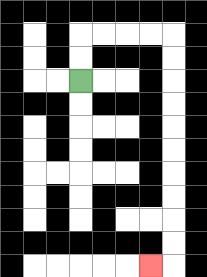{'start': '[3, 3]', 'end': '[6, 11]', 'path_directions': 'U,U,R,R,R,R,D,D,D,D,D,D,D,D,D,D,L', 'path_coordinates': '[[3, 3], [3, 2], [3, 1], [4, 1], [5, 1], [6, 1], [7, 1], [7, 2], [7, 3], [7, 4], [7, 5], [7, 6], [7, 7], [7, 8], [7, 9], [7, 10], [7, 11], [6, 11]]'}